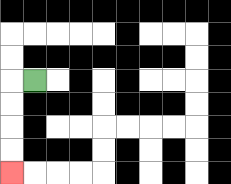{'start': '[1, 3]', 'end': '[0, 7]', 'path_directions': 'L,D,D,D,D', 'path_coordinates': '[[1, 3], [0, 3], [0, 4], [0, 5], [0, 6], [0, 7]]'}